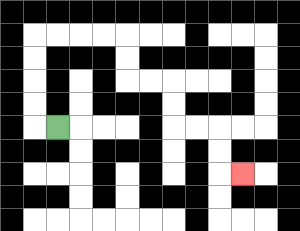{'start': '[2, 5]', 'end': '[10, 7]', 'path_directions': 'L,U,U,U,U,R,R,R,R,D,D,R,R,D,D,R,R,D,D,R', 'path_coordinates': '[[2, 5], [1, 5], [1, 4], [1, 3], [1, 2], [1, 1], [2, 1], [3, 1], [4, 1], [5, 1], [5, 2], [5, 3], [6, 3], [7, 3], [7, 4], [7, 5], [8, 5], [9, 5], [9, 6], [9, 7], [10, 7]]'}